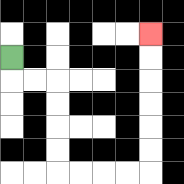{'start': '[0, 2]', 'end': '[6, 1]', 'path_directions': 'D,R,R,D,D,D,D,R,R,R,R,U,U,U,U,U,U', 'path_coordinates': '[[0, 2], [0, 3], [1, 3], [2, 3], [2, 4], [2, 5], [2, 6], [2, 7], [3, 7], [4, 7], [5, 7], [6, 7], [6, 6], [6, 5], [6, 4], [6, 3], [6, 2], [6, 1]]'}